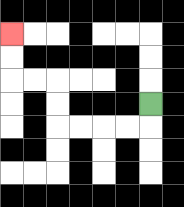{'start': '[6, 4]', 'end': '[0, 1]', 'path_directions': 'D,L,L,L,L,U,U,L,L,U,U', 'path_coordinates': '[[6, 4], [6, 5], [5, 5], [4, 5], [3, 5], [2, 5], [2, 4], [2, 3], [1, 3], [0, 3], [0, 2], [0, 1]]'}